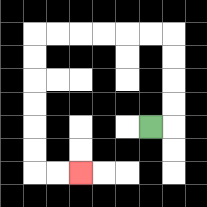{'start': '[6, 5]', 'end': '[3, 7]', 'path_directions': 'R,U,U,U,U,L,L,L,L,L,L,D,D,D,D,D,D,R,R', 'path_coordinates': '[[6, 5], [7, 5], [7, 4], [7, 3], [7, 2], [7, 1], [6, 1], [5, 1], [4, 1], [3, 1], [2, 1], [1, 1], [1, 2], [1, 3], [1, 4], [1, 5], [1, 6], [1, 7], [2, 7], [3, 7]]'}